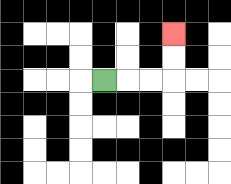{'start': '[4, 3]', 'end': '[7, 1]', 'path_directions': 'R,R,R,U,U', 'path_coordinates': '[[4, 3], [5, 3], [6, 3], [7, 3], [7, 2], [7, 1]]'}